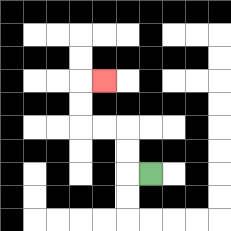{'start': '[6, 7]', 'end': '[4, 3]', 'path_directions': 'L,U,U,L,L,U,U,R', 'path_coordinates': '[[6, 7], [5, 7], [5, 6], [5, 5], [4, 5], [3, 5], [3, 4], [3, 3], [4, 3]]'}